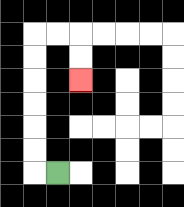{'start': '[2, 7]', 'end': '[3, 3]', 'path_directions': 'L,U,U,U,U,U,U,R,R,D,D', 'path_coordinates': '[[2, 7], [1, 7], [1, 6], [1, 5], [1, 4], [1, 3], [1, 2], [1, 1], [2, 1], [3, 1], [3, 2], [3, 3]]'}